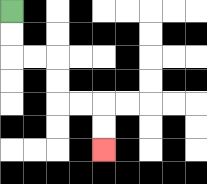{'start': '[0, 0]', 'end': '[4, 6]', 'path_directions': 'D,D,R,R,D,D,R,R,D,D', 'path_coordinates': '[[0, 0], [0, 1], [0, 2], [1, 2], [2, 2], [2, 3], [2, 4], [3, 4], [4, 4], [4, 5], [4, 6]]'}